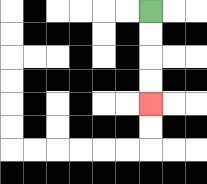{'start': '[6, 0]', 'end': '[6, 4]', 'path_directions': 'D,D,D,D', 'path_coordinates': '[[6, 0], [6, 1], [6, 2], [6, 3], [6, 4]]'}